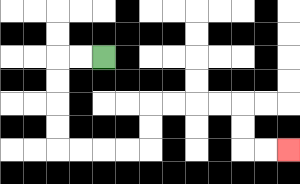{'start': '[4, 2]', 'end': '[12, 6]', 'path_directions': 'L,L,D,D,D,D,R,R,R,R,U,U,R,R,R,R,D,D,R,R', 'path_coordinates': '[[4, 2], [3, 2], [2, 2], [2, 3], [2, 4], [2, 5], [2, 6], [3, 6], [4, 6], [5, 6], [6, 6], [6, 5], [6, 4], [7, 4], [8, 4], [9, 4], [10, 4], [10, 5], [10, 6], [11, 6], [12, 6]]'}